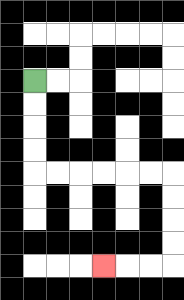{'start': '[1, 3]', 'end': '[4, 11]', 'path_directions': 'D,D,D,D,R,R,R,R,R,R,D,D,D,D,L,L,L', 'path_coordinates': '[[1, 3], [1, 4], [1, 5], [1, 6], [1, 7], [2, 7], [3, 7], [4, 7], [5, 7], [6, 7], [7, 7], [7, 8], [7, 9], [7, 10], [7, 11], [6, 11], [5, 11], [4, 11]]'}